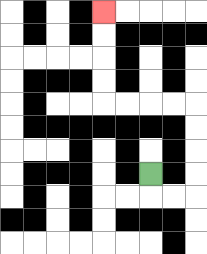{'start': '[6, 7]', 'end': '[4, 0]', 'path_directions': 'D,R,R,U,U,U,U,L,L,L,L,U,U,U,U', 'path_coordinates': '[[6, 7], [6, 8], [7, 8], [8, 8], [8, 7], [8, 6], [8, 5], [8, 4], [7, 4], [6, 4], [5, 4], [4, 4], [4, 3], [4, 2], [4, 1], [4, 0]]'}